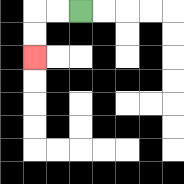{'start': '[3, 0]', 'end': '[1, 2]', 'path_directions': 'L,L,D,D', 'path_coordinates': '[[3, 0], [2, 0], [1, 0], [1, 1], [1, 2]]'}